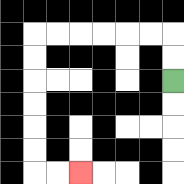{'start': '[7, 3]', 'end': '[3, 7]', 'path_directions': 'U,U,L,L,L,L,L,L,D,D,D,D,D,D,R,R', 'path_coordinates': '[[7, 3], [7, 2], [7, 1], [6, 1], [5, 1], [4, 1], [3, 1], [2, 1], [1, 1], [1, 2], [1, 3], [1, 4], [1, 5], [1, 6], [1, 7], [2, 7], [3, 7]]'}